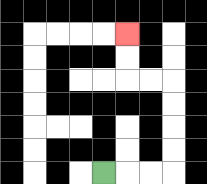{'start': '[4, 7]', 'end': '[5, 1]', 'path_directions': 'R,R,R,U,U,U,U,L,L,U,U', 'path_coordinates': '[[4, 7], [5, 7], [6, 7], [7, 7], [7, 6], [7, 5], [7, 4], [7, 3], [6, 3], [5, 3], [5, 2], [5, 1]]'}